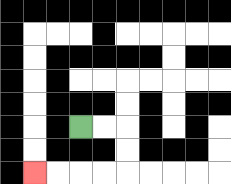{'start': '[3, 5]', 'end': '[1, 7]', 'path_directions': 'R,R,D,D,L,L,L,L', 'path_coordinates': '[[3, 5], [4, 5], [5, 5], [5, 6], [5, 7], [4, 7], [3, 7], [2, 7], [1, 7]]'}